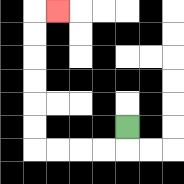{'start': '[5, 5]', 'end': '[2, 0]', 'path_directions': 'D,L,L,L,L,U,U,U,U,U,U,R', 'path_coordinates': '[[5, 5], [5, 6], [4, 6], [3, 6], [2, 6], [1, 6], [1, 5], [1, 4], [1, 3], [1, 2], [1, 1], [1, 0], [2, 0]]'}